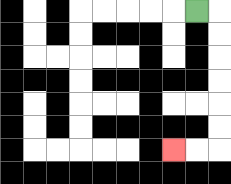{'start': '[8, 0]', 'end': '[7, 6]', 'path_directions': 'R,D,D,D,D,D,D,L,L', 'path_coordinates': '[[8, 0], [9, 0], [9, 1], [9, 2], [9, 3], [9, 4], [9, 5], [9, 6], [8, 6], [7, 6]]'}